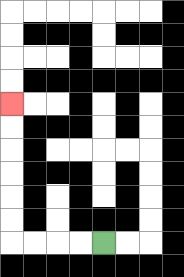{'start': '[4, 10]', 'end': '[0, 4]', 'path_directions': 'L,L,L,L,U,U,U,U,U,U', 'path_coordinates': '[[4, 10], [3, 10], [2, 10], [1, 10], [0, 10], [0, 9], [0, 8], [0, 7], [0, 6], [0, 5], [0, 4]]'}